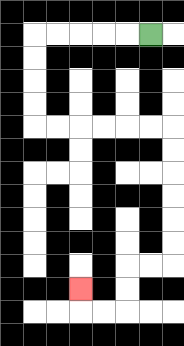{'start': '[6, 1]', 'end': '[3, 12]', 'path_directions': 'L,L,L,L,L,D,D,D,D,R,R,R,R,R,R,D,D,D,D,D,D,L,L,D,D,L,L,U', 'path_coordinates': '[[6, 1], [5, 1], [4, 1], [3, 1], [2, 1], [1, 1], [1, 2], [1, 3], [1, 4], [1, 5], [2, 5], [3, 5], [4, 5], [5, 5], [6, 5], [7, 5], [7, 6], [7, 7], [7, 8], [7, 9], [7, 10], [7, 11], [6, 11], [5, 11], [5, 12], [5, 13], [4, 13], [3, 13], [3, 12]]'}